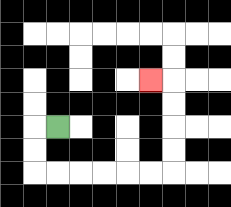{'start': '[2, 5]', 'end': '[6, 3]', 'path_directions': 'L,D,D,R,R,R,R,R,R,U,U,U,U,L', 'path_coordinates': '[[2, 5], [1, 5], [1, 6], [1, 7], [2, 7], [3, 7], [4, 7], [5, 7], [6, 7], [7, 7], [7, 6], [7, 5], [7, 4], [7, 3], [6, 3]]'}